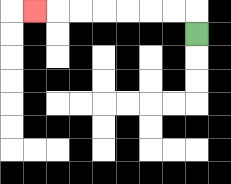{'start': '[8, 1]', 'end': '[1, 0]', 'path_directions': 'U,L,L,L,L,L,L,L', 'path_coordinates': '[[8, 1], [8, 0], [7, 0], [6, 0], [5, 0], [4, 0], [3, 0], [2, 0], [1, 0]]'}